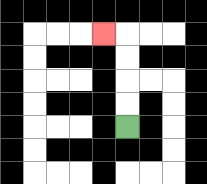{'start': '[5, 5]', 'end': '[4, 1]', 'path_directions': 'U,U,U,U,L', 'path_coordinates': '[[5, 5], [5, 4], [5, 3], [5, 2], [5, 1], [4, 1]]'}